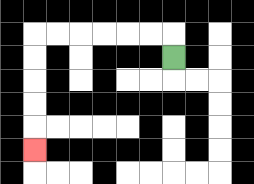{'start': '[7, 2]', 'end': '[1, 6]', 'path_directions': 'U,L,L,L,L,L,L,D,D,D,D,D', 'path_coordinates': '[[7, 2], [7, 1], [6, 1], [5, 1], [4, 1], [3, 1], [2, 1], [1, 1], [1, 2], [1, 3], [1, 4], [1, 5], [1, 6]]'}